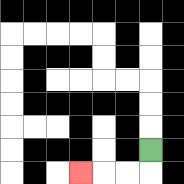{'start': '[6, 6]', 'end': '[3, 7]', 'path_directions': 'D,L,L,L', 'path_coordinates': '[[6, 6], [6, 7], [5, 7], [4, 7], [3, 7]]'}